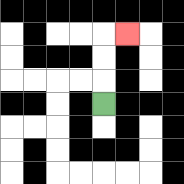{'start': '[4, 4]', 'end': '[5, 1]', 'path_directions': 'U,U,U,R', 'path_coordinates': '[[4, 4], [4, 3], [4, 2], [4, 1], [5, 1]]'}